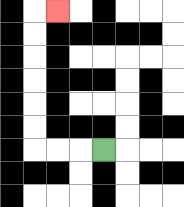{'start': '[4, 6]', 'end': '[2, 0]', 'path_directions': 'L,L,L,U,U,U,U,U,U,R', 'path_coordinates': '[[4, 6], [3, 6], [2, 6], [1, 6], [1, 5], [1, 4], [1, 3], [1, 2], [1, 1], [1, 0], [2, 0]]'}